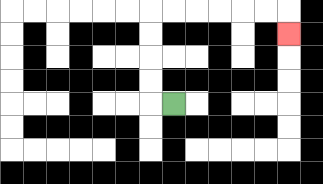{'start': '[7, 4]', 'end': '[12, 1]', 'path_directions': 'L,U,U,U,U,R,R,R,R,R,R,D', 'path_coordinates': '[[7, 4], [6, 4], [6, 3], [6, 2], [6, 1], [6, 0], [7, 0], [8, 0], [9, 0], [10, 0], [11, 0], [12, 0], [12, 1]]'}